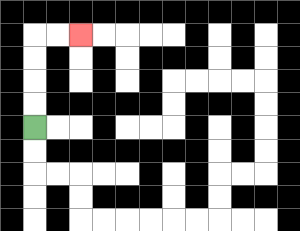{'start': '[1, 5]', 'end': '[3, 1]', 'path_directions': 'U,U,U,U,R,R', 'path_coordinates': '[[1, 5], [1, 4], [1, 3], [1, 2], [1, 1], [2, 1], [3, 1]]'}